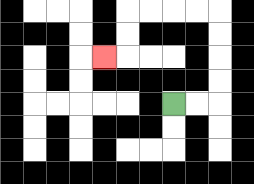{'start': '[7, 4]', 'end': '[4, 2]', 'path_directions': 'R,R,U,U,U,U,L,L,L,L,D,D,L', 'path_coordinates': '[[7, 4], [8, 4], [9, 4], [9, 3], [9, 2], [9, 1], [9, 0], [8, 0], [7, 0], [6, 0], [5, 0], [5, 1], [5, 2], [4, 2]]'}